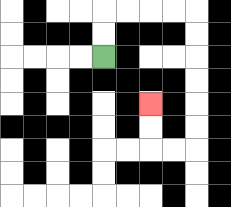{'start': '[4, 2]', 'end': '[6, 4]', 'path_directions': 'U,U,R,R,R,R,D,D,D,D,D,D,L,L,U,U', 'path_coordinates': '[[4, 2], [4, 1], [4, 0], [5, 0], [6, 0], [7, 0], [8, 0], [8, 1], [8, 2], [8, 3], [8, 4], [8, 5], [8, 6], [7, 6], [6, 6], [6, 5], [6, 4]]'}